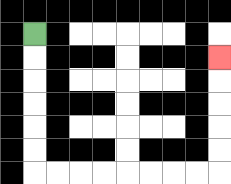{'start': '[1, 1]', 'end': '[9, 2]', 'path_directions': 'D,D,D,D,D,D,R,R,R,R,R,R,R,R,U,U,U,U,U', 'path_coordinates': '[[1, 1], [1, 2], [1, 3], [1, 4], [1, 5], [1, 6], [1, 7], [2, 7], [3, 7], [4, 7], [5, 7], [6, 7], [7, 7], [8, 7], [9, 7], [9, 6], [9, 5], [9, 4], [9, 3], [9, 2]]'}